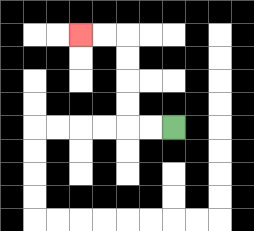{'start': '[7, 5]', 'end': '[3, 1]', 'path_directions': 'L,L,U,U,U,U,L,L', 'path_coordinates': '[[7, 5], [6, 5], [5, 5], [5, 4], [5, 3], [5, 2], [5, 1], [4, 1], [3, 1]]'}